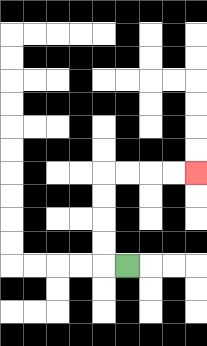{'start': '[5, 11]', 'end': '[8, 7]', 'path_directions': 'L,U,U,U,U,R,R,R,R', 'path_coordinates': '[[5, 11], [4, 11], [4, 10], [4, 9], [4, 8], [4, 7], [5, 7], [6, 7], [7, 7], [8, 7]]'}